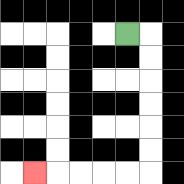{'start': '[5, 1]', 'end': '[1, 7]', 'path_directions': 'R,D,D,D,D,D,D,L,L,L,L,L', 'path_coordinates': '[[5, 1], [6, 1], [6, 2], [6, 3], [6, 4], [6, 5], [6, 6], [6, 7], [5, 7], [4, 7], [3, 7], [2, 7], [1, 7]]'}